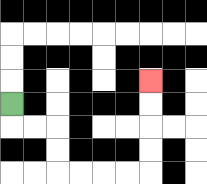{'start': '[0, 4]', 'end': '[6, 3]', 'path_directions': 'D,R,R,D,D,R,R,R,R,U,U,U,U', 'path_coordinates': '[[0, 4], [0, 5], [1, 5], [2, 5], [2, 6], [2, 7], [3, 7], [4, 7], [5, 7], [6, 7], [6, 6], [6, 5], [6, 4], [6, 3]]'}